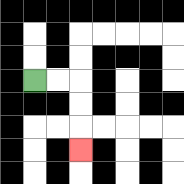{'start': '[1, 3]', 'end': '[3, 6]', 'path_directions': 'R,R,D,D,D', 'path_coordinates': '[[1, 3], [2, 3], [3, 3], [3, 4], [3, 5], [3, 6]]'}